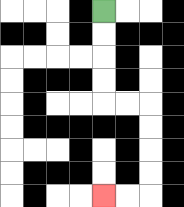{'start': '[4, 0]', 'end': '[4, 8]', 'path_directions': 'D,D,D,D,R,R,D,D,D,D,L,L', 'path_coordinates': '[[4, 0], [4, 1], [4, 2], [4, 3], [4, 4], [5, 4], [6, 4], [6, 5], [6, 6], [6, 7], [6, 8], [5, 8], [4, 8]]'}